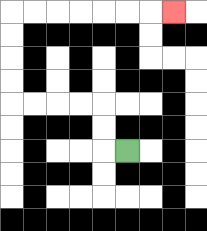{'start': '[5, 6]', 'end': '[7, 0]', 'path_directions': 'L,U,U,L,L,L,L,U,U,U,U,R,R,R,R,R,R,R', 'path_coordinates': '[[5, 6], [4, 6], [4, 5], [4, 4], [3, 4], [2, 4], [1, 4], [0, 4], [0, 3], [0, 2], [0, 1], [0, 0], [1, 0], [2, 0], [3, 0], [4, 0], [5, 0], [6, 0], [7, 0]]'}